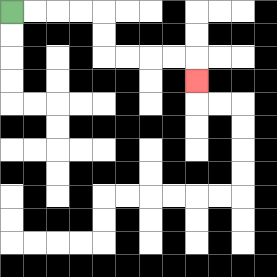{'start': '[0, 0]', 'end': '[8, 3]', 'path_directions': 'R,R,R,R,D,D,R,R,R,R,D', 'path_coordinates': '[[0, 0], [1, 0], [2, 0], [3, 0], [4, 0], [4, 1], [4, 2], [5, 2], [6, 2], [7, 2], [8, 2], [8, 3]]'}